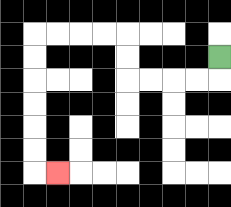{'start': '[9, 2]', 'end': '[2, 7]', 'path_directions': 'D,L,L,L,L,U,U,L,L,L,L,D,D,D,D,D,D,R', 'path_coordinates': '[[9, 2], [9, 3], [8, 3], [7, 3], [6, 3], [5, 3], [5, 2], [5, 1], [4, 1], [3, 1], [2, 1], [1, 1], [1, 2], [1, 3], [1, 4], [1, 5], [1, 6], [1, 7], [2, 7]]'}